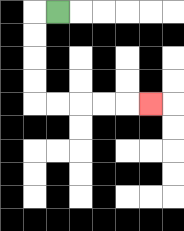{'start': '[2, 0]', 'end': '[6, 4]', 'path_directions': 'L,D,D,D,D,R,R,R,R,R', 'path_coordinates': '[[2, 0], [1, 0], [1, 1], [1, 2], [1, 3], [1, 4], [2, 4], [3, 4], [4, 4], [5, 4], [6, 4]]'}